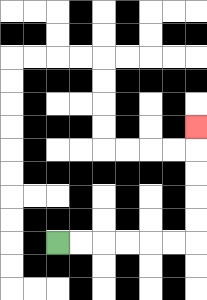{'start': '[2, 10]', 'end': '[8, 5]', 'path_directions': 'R,R,R,R,R,R,U,U,U,U,U', 'path_coordinates': '[[2, 10], [3, 10], [4, 10], [5, 10], [6, 10], [7, 10], [8, 10], [8, 9], [8, 8], [8, 7], [8, 6], [8, 5]]'}